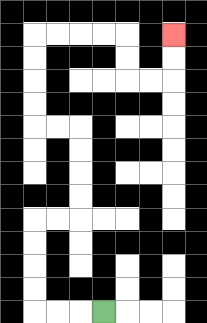{'start': '[4, 13]', 'end': '[7, 1]', 'path_directions': 'L,L,L,U,U,U,U,R,R,U,U,U,U,L,L,U,U,U,U,R,R,R,R,D,D,R,R,U,U', 'path_coordinates': '[[4, 13], [3, 13], [2, 13], [1, 13], [1, 12], [1, 11], [1, 10], [1, 9], [2, 9], [3, 9], [3, 8], [3, 7], [3, 6], [3, 5], [2, 5], [1, 5], [1, 4], [1, 3], [1, 2], [1, 1], [2, 1], [3, 1], [4, 1], [5, 1], [5, 2], [5, 3], [6, 3], [7, 3], [7, 2], [7, 1]]'}